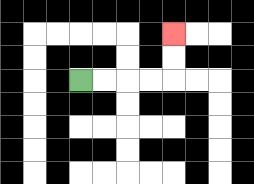{'start': '[3, 3]', 'end': '[7, 1]', 'path_directions': 'R,R,R,R,U,U', 'path_coordinates': '[[3, 3], [4, 3], [5, 3], [6, 3], [7, 3], [7, 2], [7, 1]]'}